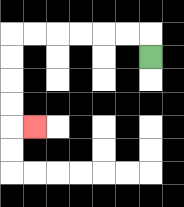{'start': '[6, 2]', 'end': '[1, 5]', 'path_directions': 'U,L,L,L,L,L,L,D,D,D,D,R', 'path_coordinates': '[[6, 2], [6, 1], [5, 1], [4, 1], [3, 1], [2, 1], [1, 1], [0, 1], [0, 2], [0, 3], [0, 4], [0, 5], [1, 5]]'}